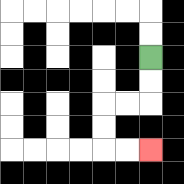{'start': '[6, 2]', 'end': '[6, 6]', 'path_directions': 'D,D,L,L,D,D,R,R', 'path_coordinates': '[[6, 2], [6, 3], [6, 4], [5, 4], [4, 4], [4, 5], [4, 6], [5, 6], [6, 6]]'}